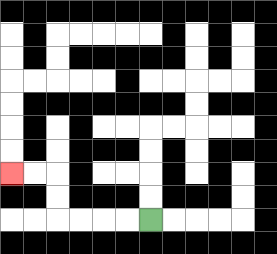{'start': '[6, 9]', 'end': '[0, 7]', 'path_directions': 'L,L,L,L,U,U,L,L', 'path_coordinates': '[[6, 9], [5, 9], [4, 9], [3, 9], [2, 9], [2, 8], [2, 7], [1, 7], [0, 7]]'}